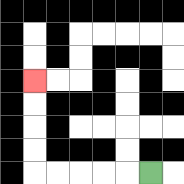{'start': '[6, 7]', 'end': '[1, 3]', 'path_directions': 'L,L,L,L,L,U,U,U,U', 'path_coordinates': '[[6, 7], [5, 7], [4, 7], [3, 7], [2, 7], [1, 7], [1, 6], [1, 5], [1, 4], [1, 3]]'}